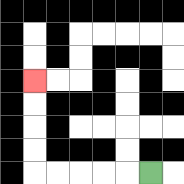{'start': '[6, 7]', 'end': '[1, 3]', 'path_directions': 'L,L,L,L,L,U,U,U,U', 'path_coordinates': '[[6, 7], [5, 7], [4, 7], [3, 7], [2, 7], [1, 7], [1, 6], [1, 5], [1, 4], [1, 3]]'}